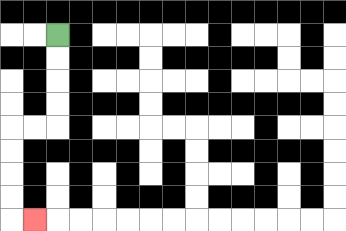{'start': '[2, 1]', 'end': '[1, 9]', 'path_directions': 'D,D,D,D,L,L,D,D,D,D,R', 'path_coordinates': '[[2, 1], [2, 2], [2, 3], [2, 4], [2, 5], [1, 5], [0, 5], [0, 6], [0, 7], [0, 8], [0, 9], [1, 9]]'}